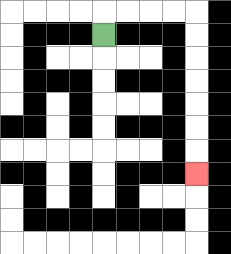{'start': '[4, 1]', 'end': '[8, 7]', 'path_directions': 'U,R,R,R,R,D,D,D,D,D,D,D', 'path_coordinates': '[[4, 1], [4, 0], [5, 0], [6, 0], [7, 0], [8, 0], [8, 1], [8, 2], [8, 3], [8, 4], [8, 5], [8, 6], [8, 7]]'}